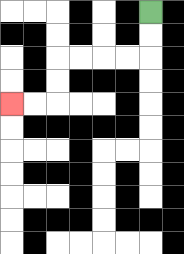{'start': '[6, 0]', 'end': '[0, 4]', 'path_directions': 'D,D,L,L,L,L,D,D,L,L', 'path_coordinates': '[[6, 0], [6, 1], [6, 2], [5, 2], [4, 2], [3, 2], [2, 2], [2, 3], [2, 4], [1, 4], [0, 4]]'}